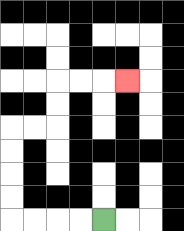{'start': '[4, 9]', 'end': '[5, 3]', 'path_directions': 'L,L,L,L,U,U,U,U,R,R,U,U,R,R,R', 'path_coordinates': '[[4, 9], [3, 9], [2, 9], [1, 9], [0, 9], [0, 8], [0, 7], [0, 6], [0, 5], [1, 5], [2, 5], [2, 4], [2, 3], [3, 3], [4, 3], [5, 3]]'}